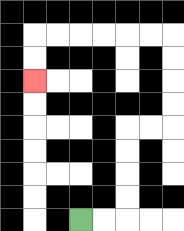{'start': '[3, 9]', 'end': '[1, 3]', 'path_directions': 'R,R,U,U,U,U,R,R,U,U,U,U,L,L,L,L,L,L,D,D', 'path_coordinates': '[[3, 9], [4, 9], [5, 9], [5, 8], [5, 7], [5, 6], [5, 5], [6, 5], [7, 5], [7, 4], [7, 3], [7, 2], [7, 1], [6, 1], [5, 1], [4, 1], [3, 1], [2, 1], [1, 1], [1, 2], [1, 3]]'}